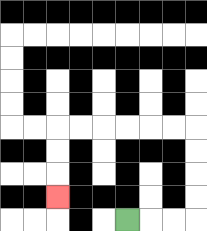{'start': '[5, 9]', 'end': '[2, 8]', 'path_directions': 'R,R,R,U,U,U,U,L,L,L,L,L,L,D,D,D', 'path_coordinates': '[[5, 9], [6, 9], [7, 9], [8, 9], [8, 8], [8, 7], [8, 6], [8, 5], [7, 5], [6, 5], [5, 5], [4, 5], [3, 5], [2, 5], [2, 6], [2, 7], [2, 8]]'}